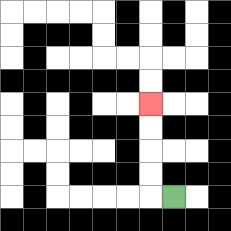{'start': '[7, 8]', 'end': '[6, 4]', 'path_directions': 'L,U,U,U,U', 'path_coordinates': '[[7, 8], [6, 8], [6, 7], [6, 6], [6, 5], [6, 4]]'}